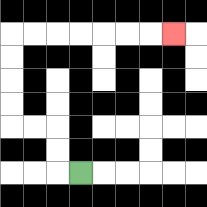{'start': '[3, 7]', 'end': '[7, 1]', 'path_directions': 'L,U,U,L,L,U,U,U,U,R,R,R,R,R,R,R', 'path_coordinates': '[[3, 7], [2, 7], [2, 6], [2, 5], [1, 5], [0, 5], [0, 4], [0, 3], [0, 2], [0, 1], [1, 1], [2, 1], [3, 1], [4, 1], [5, 1], [6, 1], [7, 1]]'}